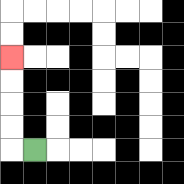{'start': '[1, 6]', 'end': '[0, 2]', 'path_directions': 'L,U,U,U,U', 'path_coordinates': '[[1, 6], [0, 6], [0, 5], [0, 4], [0, 3], [0, 2]]'}